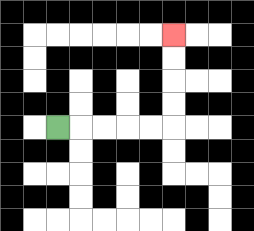{'start': '[2, 5]', 'end': '[7, 1]', 'path_directions': 'R,R,R,R,R,U,U,U,U', 'path_coordinates': '[[2, 5], [3, 5], [4, 5], [5, 5], [6, 5], [7, 5], [7, 4], [7, 3], [7, 2], [7, 1]]'}